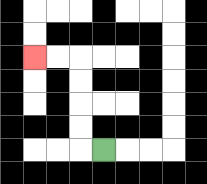{'start': '[4, 6]', 'end': '[1, 2]', 'path_directions': 'L,U,U,U,U,L,L', 'path_coordinates': '[[4, 6], [3, 6], [3, 5], [3, 4], [3, 3], [3, 2], [2, 2], [1, 2]]'}